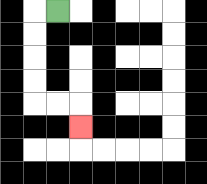{'start': '[2, 0]', 'end': '[3, 5]', 'path_directions': 'L,D,D,D,D,R,R,D', 'path_coordinates': '[[2, 0], [1, 0], [1, 1], [1, 2], [1, 3], [1, 4], [2, 4], [3, 4], [3, 5]]'}